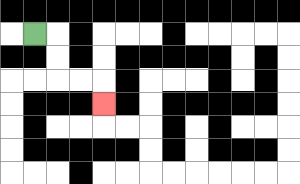{'start': '[1, 1]', 'end': '[4, 4]', 'path_directions': 'R,D,D,R,R,D', 'path_coordinates': '[[1, 1], [2, 1], [2, 2], [2, 3], [3, 3], [4, 3], [4, 4]]'}